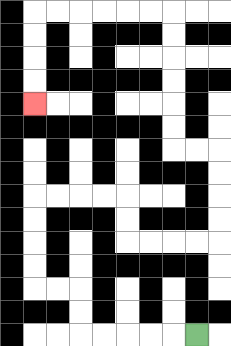{'start': '[8, 14]', 'end': '[1, 4]', 'path_directions': 'L,L,L,L,L,U,U,L,L,U,U,U,U,R,R,R,R,D,D,R,R,R,R,U,U,U,U,L,L,U,U,U,U,U,U,L,L,L,L,L,L,D,D,D,D', 'path_coordinates': '[[8, 14], [7, 14], [6, 14], [5, 14], [4, 14], [3, 14], [3, 13], [3, 12], [2, 12], [1, 12], [1, 11], [1, 10], [1, 9], [1, 8], [2, 8], [3, 8], [4, 8], [5, 8], [5, 9], [5, 10], [6, 10], [7, 10], [8, 10], [9, 10], [9, 9], [9, 8], [9, 7], [9, 6], [8, 6], [7, 6], [7, 5], [7, 4], [7, 3], [7, 2], [7, 1], [7, 0], [6, 0], [5, 0], [4, 0], [3, 0], [2, 0], [1, 0], [1, 1], [1, 2], [1, 3], [1, 4]]'}